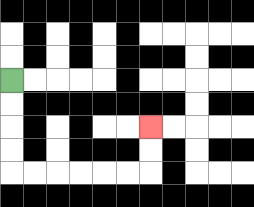{'start': '[0, 3]', 'end': '[6, 5]', 'path_directions': 'D,D,D,D,R,R,R,R,R,R,U,U', 'path_coordinates': '[[0, 3], [0, 4], [0, 5], [0, 6], [0, 7], [1, 7], [2, 7], [3, 7], [4, 7], [5, 7], [6, 7], [6, 6], [6, 5]]'}